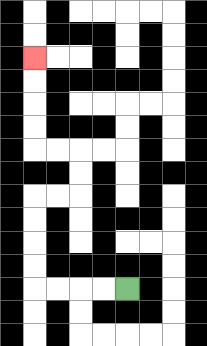{'start': '[5, 12]', 'end': '[1, 2]', 'path_directions': 'L,L,L,L,U,U,U,U,R,R,U,U,L,L,U,U,U,U', 'path_coordinates': '[[5, 12], [4, 12], [3, 12], [2, 12], [1, 12], [1, 11], [1, 10], [1, 9], [1, 8], [2, 8], [3, 8], [3, 7], [3, 6], [2, 6], [1, 6], [1, 5], [1, 4], [1, 3], [1, 2]]'}